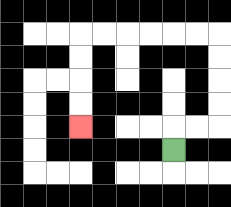{'start': '[7, 6]', 'end': '[3, 5]', 'path_directions': 'U,R,R,U,U,U,U,L,L,L,L,L,L,D,D,D,D', 'path_coordinates': '[[7, 6], [7, 5], [8, 5], [9, 5], [9, 4], [9, 3], [9, 2], [9, 1], [8, 1], [7, 1], [6, 1], [5, 1], [4, 1], [3, 1], [3, 2], [3, 3], [3, 4], [3, 5]]'}